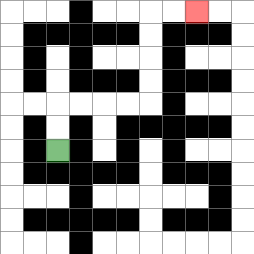{'start': '[2, 6]', 'end': '[8, 0]', 'path_directions': 'U,U,R,R,R,R,U,U,U,U,R,R', 'path_coordinates': '[[2, 6], [2, 5], [2, 4], [3, 4], [4, 4], [5, 4], [6, 4], [6, 3], [6, 2], [6, 1], [6, 0], [7, 0], [8, 0]]'}